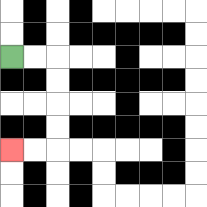{'start': '[0, 2]', 'end': '[0, 6]', 'path_directions': 'R,R,D,D,D,D,L,L', 'path_coordinates': '[[0, 2], [1, 2], [2, 2], [2, 3], [2, 4], [2, 5], [2, 6], [1, 6], [0, 6]]'}